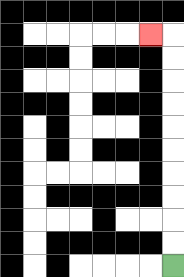{'start': '[7, 11]', 'end': '[6, 1]', 'path_directions': 'U,U,U,U,U,U,U,U,U,U,L', 'path_coordinates': '[[7, 11], [7, 10], [7, 9], [7, 8], [7, 7], [7, 6], [7, 5], [7, 4], [7, 3], [7, 2], [7, 1], [6, 1]]'}